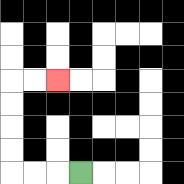{'start': '[3, 7]', 'end': '[2, 3]', 'path_directions': 'L,L,L,U,U,U,U,R,R', 'path_coordinates': '[[3, 7], [2, 7], [1, 7], [0, 7], [0, 6], [0, 5], [0, 4], [0, 3], [1, 3], [2, 3]]'}